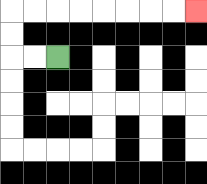{'start': '[2, 2]', 'end': '[8, 0]', 'path_directions': 'L,L,U,U,R,R,R,R,R,R,R,R', 'path_coordinates': '[[2, 2], [1, 2], [0, 2], [0, 1], [0, 0], [1, 0], [2, 0], [3, 0], [4, 0], [5, 0], [6, 0], [7, 0], [8, 0]]'}